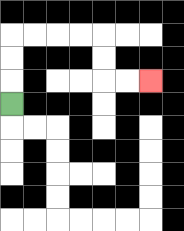{'start': '[0, 4]', 'end': '[6, 3]', 'path_directions': 'U,U,U,R,R,R,R,D,D,R,R', 'path_coordinates': '[[0, 4], [0, 3], [0, 2], [0, 1], [1, 1], [2, 1], [3, 1], [4, 1], [4, 2], [4, 3], [5, 3], [6, 3]]'}